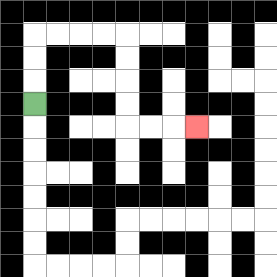{'start': '[1, 4]', 'end': '[8, 5]', 'path_directions': 'U,U,U,R,R,R,R,D,D,D,D,R,R,R', 'path_coordinates': '[[1, 4], [1, 3], [1, 2], [1, 1], [2, 1], [3, 1], [4, 1], [5, 1], [5, 2], [5, 3], [5, 4], [5, 5], [6, 5], [7, 5], [8, 5]]'}